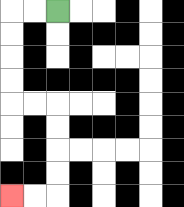{'start': '[2, 0]', 'end': '[0, 8]', 'path_directions': 'L,L,D,D,D,D,R,R,D,D,D,D,L,L', 'path_coordinates': '[[2, 0], [1, 0], [0, 0], [0, 1], [0, 2], [0, 3], [0, 4], [1, 4], [2, 4], [2, 5], [2, 6], [2, 7], [2, 8], [1, 8], [0, 8]]'}